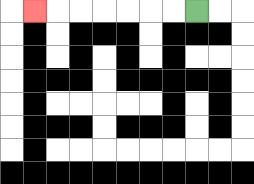{'start': '[8, 0]', 'end': '[1, 0]', 'path_directions': 'L,L,L,L,L,L,L', 'path_coordinates': '[[8, 0], [7, 0], [6, 0], [5, 0], [4, 0], [3, 0], [2, 0], [1, 0]]'}